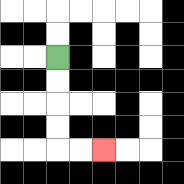{'start': '[2, 2]', 'end': '[4, 6]', 'path_directions': 'D,D,D,D,R,R', 'path_coordinates': '[[2, 2], [2, 3], [2, 4], [2, 5], [2, 6], [3, 6], [4, 6]]'}